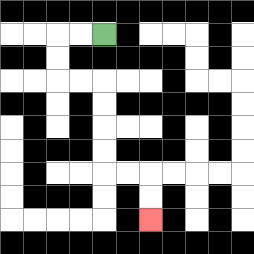{'start': '[4, 1]', 'end': '[6, 9]', 'path_directions': 'L,L,D,D,R,R,D,D,D,D,R,R,D,D', 'path_coordinates': '[[4, 1], [3, 1], [2, 1], [2, 2], [2, 3], [3, 3], [4, 3], [4, 4], [4, 5], [4, 6], [4, 7], [5, 7], [6, 7], [6, 8], [6, 9]]'}